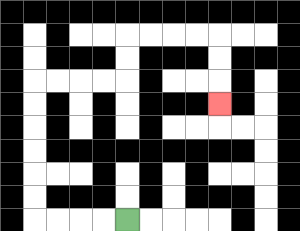{'start': '[5, 9]', 'end': '[9, 4]', 'path_directions': 'L,L,L,L,U,U,U,U,U,U,R,R,R,R,U,U,R,R,R,R,D,D,D', 'path_coordinates': '[[5, 9], [4, 9], [3, 9], [2, 9], [1, 9], [1, 8], [1, 7], [1, 6], [1, 5], [1, 4], [1, 3], [2, 3], [3, 3], [4, 3], [5, 3], [5, 2], [5, 1], [6, 1], [7, 1], [8, 1], [9, 1], [9, 2], [9, 3], [9, 4]]'}